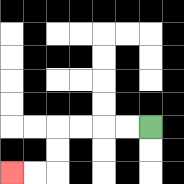{'start': '[6, 5]', 'end': '[0, 7]', 'path_directions': 'L,L,L,L,D,D,L,L', 'path_coordinates': '[[6, 5], [5, 5], [4, 5], [3, 5], [2, 5], [2, 6], [2, 7], [1, 7], [0, 7]]'}